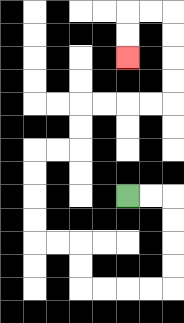{'start': '[5, 8]', 'end': '[5, 2]', 'path_directions': 'R,R,D,D,D,D,L,L,L,L,U,U,L,L,U,U,U,U,R,R,U,U,R,R,R,R,U,U,U,U,L,L,D,D', 'path_coordinates': '[[5, 8], [6, 8], [7, 8], [7, 9], [7, 10], [7, 11], [7, 12], [6, 12], [5, 12], [4, 12], [3, 12], [3, 11], [3, 10], [2, 10], [1, 10], [1, 9], [1, 8], [1, 7], [1, 6], [2, 6], [3, 6], [3, 5], [3, 4], [4, 4], [5, 4], [6, 4], [7, 4], [7, 3], [7, 2], [7, 1], [7, 0], [6, 0], [5, 0], [5, 1], [5, 2]]'}